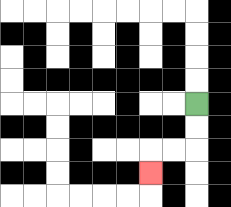{'start': '[8, 4]', 'end': '[6, 7]', 'path_directions': 'D,D,L,L,D', 'path_coordinates': '[[8, 4], [8, 5], [8, 6], [7, 6], [6, 6], [6, 7]]'}